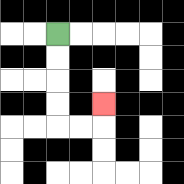{'start': '[2, 1]', 'end': '[4, 4]', 'path_directions': 'D,D,D,D,R,R,U', 'path_coordinates': '[[2, 1], [2, 2], [2, 3], [2, 4], [2, 5], [3, 5], [4, 5], [4, 4]]'}